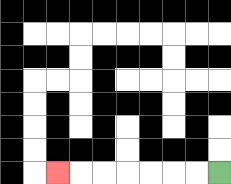{'start': '[9, 7]', 'end': '[2, 7]', 'path_directions': 'L,L,L,L,L,L,L', 'path_coordinates': '[[9, 7], [8, 7], [7, 7], [6, 7], [5, 7], [4, 7], [3, 7], [2, 7]]'}